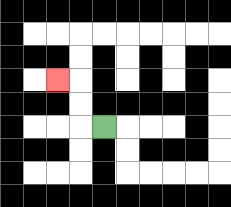{'start': '[4, 5]', 'end': '[2, 3]', 'path_directions': 'L,U,U,L', 'path_coordinates': '[[4, 5], [3, 5], [3, 4], [3, 3], [2, 3]]'}